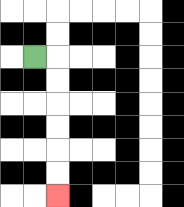{'start': '[1, 2]', 'end': '[2, 8]', 'path_directions': 'R,D,D,D,D,D,D', 'path_coordinates': '[[1, 2], [2, 2], [2, 3], [2, 4], [2, 5], [2, 6], [2, 7], [2, 8]]'}